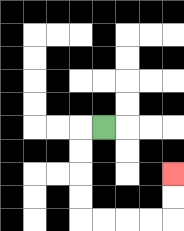{'start': '[4, 5]', 'end': '[7, 7]', 'path_directions': 'L,D,D,D,D,R,R,R,R,U,U', 'path_coordinates': '[[4, 5], [3, 5], [3, 6], [3, 7], [3, 8], [3, 9], [4, 9], [5, 9], [6, 9], [7, 9], [7, 8], [7, 7]]'}